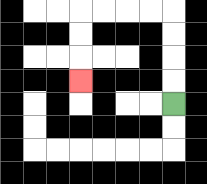{'start': '[7, 4]', 'end': '[3, 3]', 'path_directions': 'U,U,U,U,L,L,L,L,D,D,D', 'path_coordinates': '[[7, 4], [7, 3], [7, 2], [7, 1], [7, 0], [6, 0], [5, 0], [4, 0], [3, 0], [3, 1], [3, 2], [3, 3]]'}